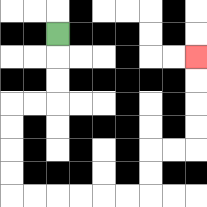{'start': '[2, 1]', 'end': '[8, 2]', 'path_directions': 'D,D,D,L,L,D,D,D,D,R,R,R,R,R,R,U,U,R,R,U,U,U,U', 'path_coordinates': '[[2, 1], [2, 2], [2, 3], [2, 4], [1, 4], [0, 4], [0, 5], [0, 6], [0, 7], [0, 8], [1, 8], [2, 8], [3, 8], [4, 8], [5, 8], [6, 8], [6, 7], [6, 6], [7, 6], [8, 6], [8, 5], [8, 4], [8, 3], [8, 2]]'}